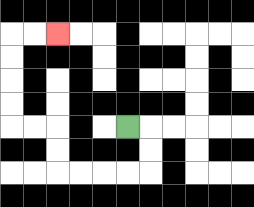{'start': '[5, 5]', 'end': '[2, 1]', 'path_directions': 'R,D,D,L,L,L,L,U,U,L,L,U,U,U,U,R,R', 'path_coordinates': '[[5, 5], [6, 5], [6, 6], [6, 7], [5, 7], [4, 7], [3, 7], [2, 7], [2, 6], [2, 5], [1, 5], [0, 5], [0, 4], [0, 3], [0, 2], [0, 1], [1, 1], [2, 1]]'}